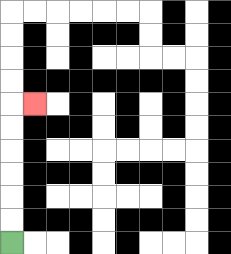{'start': '[0, 10]', 'end': '[1, 4]', 'path_directions': 'U,U,U,U,U,U,R', 'path_coordinates': '[[0, 10], [0, 9], [0, 8], [0, 7], [0, 6], [0, 5], [0, 4], [1, 4]]'}